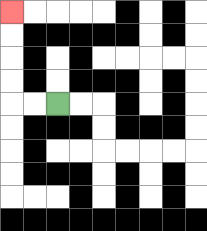{'start': '[2, 4]', 'end': '[0, 0]', 'path_directions': 'L,L,U,U,U,U', 'path_coordinates': '[[2, 4], [1, 4], [0, 4], [0, 3], [0, 2], [0, 1], [0, 0]]'}